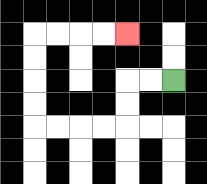{'start': '[7, 3]', 'end': '[5, 1]', 'path_directions': 'L,L,D,D,L,L,L,L,U,U,U,U,R,R,R,R', 'path_coordinates': '[[7, 3], [6, 3], [5, 3], [5, 4], [5, 5], [4, 5], [3, 5], [2, 5], [1, 5], [1, 4], [1, 3], [1, 2], [1, 1], [2, 1], [3, 1], [4, 1], [5, 1]]'}